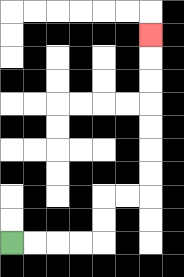{'start': '[0, 10]', 'end': '[6, 1]', 'path_directions': 'R,R,R,R,U,U,R,R,U,U,U,U,U,U,U', 'path_coordinates': '[[0, 10], [1, 10], [2, 10], [3, 10], [4, 10], [4, 9], [4, 8], [5, 8], [6, 8], [6, 7], [6, 6], [6, 5], [6, 4], [6, 3], [6, 2], [6, 1]]'}